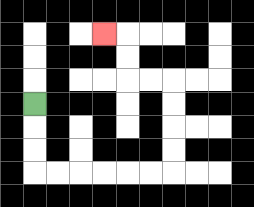{'start': '[1, 4]', 'end': '[4, 1]', 'path_directions': 'D,D,D,R,R,R,R,R,R,U,U,U,U,L,L,U,U,L', 'path_coordinates': '[[1, 4], [1, 5], [1, 6], [1, 7], [2, 7], [3, 7], [4, 7], [5, 7], [6, 7], [7, 7], [7, 6], [7, 5], [7, 4], [7, 3], [6, 3], [5, 3], [5, 2], [5, 1], [4, 1]]'}